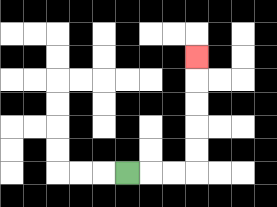{'start': '[5, 7]', 'end': '[8, 2]', 'path_directions': 'R,R,R,U,U,U,U,U', 'path_coordinates': '[[5, 7], [6, 7], [7, 7], [8, 7], [8, 6], [8, 5], [8, 4], [8, 3], [8, 2]]'}